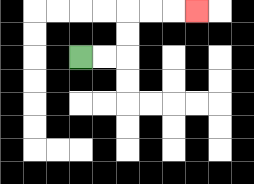{'start': '[3, 2]', 'end': '[8, 0]', 'path_directions': 'R,R,U,U,R,R,R', 'path_coordinates': '[[3, 2], [4, 2], [5, 2], [5, 1], [5, 0], [6, 0], [7, 0], [8, 0]]'}